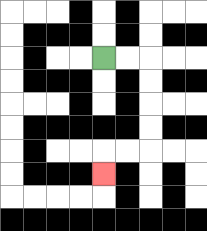{'start': '[4, 2]', 'end': '[4, 7]', 'path_directions': 'R,R,D,D,D,D,L,L,D', 'path_coordinates': '[[4, 2], [5, 2], [6, 2], [6, 3], [6, 4], [6, 5], [6, 6], [5, 6], [4, 6], [4, 7]]'}